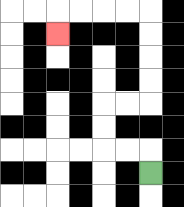{'start': '[6, 7]', 'end': '[2, 1]', 'path_directions': 'U,L,L,U,U,R,R,U,U,U,U,L,L,L,L,D', 'path_coordinates': '[[6, 7], [6, 6], [5, 6], [4, 6], [4, 5], [4, 4], [5, 4], [6, 4], [6, 3], [6, 2], [6, 1], [6, 0], [5, 0], [4, 0], [3, 0], [2, 0], [2, 1]]'}